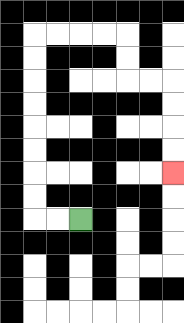{'start': '[3, 9]', 'end': '[7, 7]', 'path_directions': 'L,L,U,U,U,U,U,U,U,U,R,R,R,R,D,D,R,R,D,D,D,D', 'path_coordinates': '[[3, 9], [2, 9], [1, 9], [1, 8], [1, 7], [1, 6], [1, 5], [1, 4], [1, 3], [1, 2], [1, 1], [2, 1], [3, 1], [4, 1], [5, 1], [5, 2], [5, 3], [6, 3], [7, 3], [7, 4], [7, 5], [7, 6], [7, 7]]'}